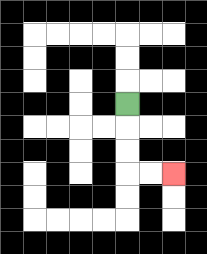{'start': '[5, 4]', 'end': '[7, 7]', 'path_directions': 'D,D,D,R,R', 'path_coordinates': '[[5, 4], [5, 5], [5, 6], [5, 7], [6, 7], [7, 7]]'}